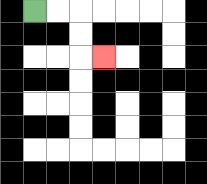{'start': '[1, 0]', 'end': '[4, 2]', 'path_directions': 'R,R,D,D,R', 'path_coordinates': '[[1, 0], [2, 0], [3, 0], [3, 1], [3, 2], [4, 2]]'}